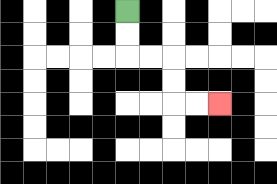{'start': '[5, 0]', 'end': '[9, 4]', 'path_directions': 'D,D,R,R,D,D,R,R', 'path_coordinates': '[[5, 0], [5, 1], [5, 2], [6, 2], [7, 2], [7, 3], [7, 4], [8, 4], [9, 4]]'}